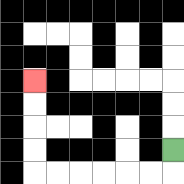{'start': '[7, 6]', 'end': '[1, 3]', 'path_directions': 'D,L,L,L,L,L,L,U,U,U,U', 'path_coordinates': '[[7, 6], [7, 7], [6, 7], [5, 7], [4, 7], [3, 7], [2, 7], [1, 7], [1, 6], [1, 5], [1, 4], [1, 3]]'}